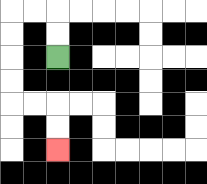{'start': '[2, 2]', 'end': '[2, 6]', 'path_directions': 'U,U,L,L,D,D,D,D,R,R,D,D', 'path_coordinates': '[[2, 2], [2, 1], [2, 0], [1, 0], [0, 0], [0, 1], [0, 2], [0, 3], [0, 4], [1, 4], [2, 4], [2, 5], [2, 6]]'}